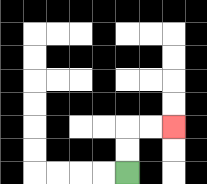{'start': '[5, 7]', 'end': '[7, 5]', 'path_directions': 'U,U,R,R', 'path_coordinates': '[[5, 7], [5, 6], [5, 5], [6, 5], [7, 5]]'}